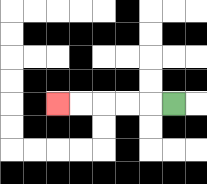{'start': '[7, 4]', 'end': '[2, 4]', 'path_directions': 'L,L,L,L,L', 'path_coordinates': '[[7, 4], [6, 4], [5, 4], [4, 4], [3, 4], [2, 4]]'}